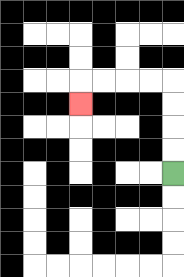{'start': '[7, 7]', 'end': '[3, 4]', 'path_directions': 'U,U,U,U,L,L,L,L,D', 'path_coordinates': '[[7, 7], [7, 6], [7, 5], [7, 4], [7, 3], [6, 3], [5, 3], [4, 3], [3, 3], [3, 4]]'}